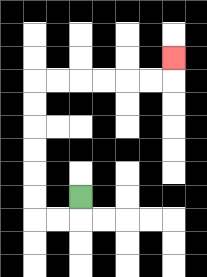{'start': '[3, 8]', 'end': '[7, 2]', 'path_directions': 'D,L,L,U,U,U,U,U,U,R,R,R,R,R,R,U', 'path_coordinates': '[[3, 8], [3, 9], [2, 9], [1, 9], [1, 8], [1, 7], [1, 6], [1, 5], [1, 4], [1, 3], [2, 3], [3, 3], [4, 3], [5, 3], [6, 3], [7, 3], [7, 2]]'}